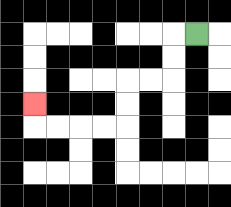{'start': '[8, 1]', 'end': '[1, 4]', 'path_directions': 'L,D,D,L,L,D,D,L,L,L,L,U', 'path_coordinates': '[[8, 1], [7, 1], [7, 2], [7, 3], [6, 3], [5, 3], [5, 4], [5, 5], [4, 5], [3, 5], [2, 5], [1, 5], [1, 4]]'}